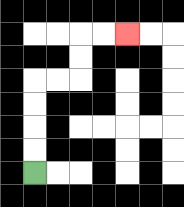{'start': '[1, 7]', 'end': '[5, 1]', 'path_directions': 'U,U,U,U,R,R,U,U,R,R', 'path_coordinates': '[[1, 7], [1, 6], [1, 5], [1, 4], [1, 3], [2, 3], [3, 3], [3, 2], [3, 1], [4, 1], [5, 1]]'}